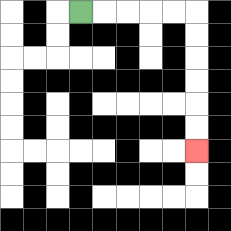{'start': '[3, 0]', 'end': '[8, 6]', 'path_directions': 'R,R,R,R,R,D,D,D,D,D,D', 'path_coordinates': '[[3, 0], [4, 0], [5, 0], [6, 0], [7, 0], [8, 0], [8, 1], [8, 2], [8, 3], [8, 4], [8, 5], [8, 6]]'}